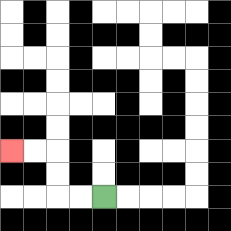{'start': '[4, 8]', 'end': '[0, 6]', 'path_directions': 'L,L,U,U,L,L', 'path_coordinates': '[[4, 8], [3, 8], [2, 8], [2, 7], [2, 6], [1, 6], [0, 6]]'}